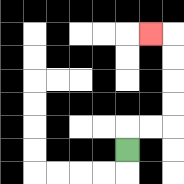{'start': '[5, 6]', 'end': '[6, 1]', 'path_directions': 'U,R,R,U,U,U,U,L', 'path_coordinates': '[[5, 6], [5, 5], [6, 5], [7, 5], [7, 4], [7, 3], [7, 2], [7, 1], [6, 1]]'}